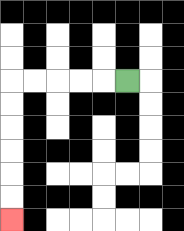{'start': '[5, 3]', 'end': '[0, 9]', 'path_directions': 'L,L,L,L,L,D,D,D,D,D,D', 'path_coordinates': '[[5, 3], [4, 3], [3, 3], [2, 3], [1, 3], [0, 3], [0, 4], [0, 5], [0, 6], [0, 7], [0, 8], [0, 9]]'}